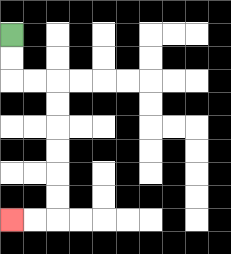{'start': '[0, 1]', 'end': '[0, 9]', 'path_directions': 'D,D,R,R,D,D,D,D,D,D,L,L', 'path_coordinates': '[[0, 1], [0, 2], [0, 3], [1, 3], [2, 3], [2, 4], [2, 5], [2, 6], [2, 7], [2, 8], [2, 9], [1, 9], [0, 9]]'}